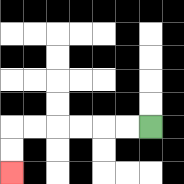{'start': '[6, 5]', 'end': '[0, 7]', 'path_directions': 'L,L,L,L,L,L,D,D', 'path_coordinates': '[[6, 5], [5, 5], [4, 5], [3, 5], [2, 5], [1, 5], [0, 5], [0, 6], [0, 7]]'}